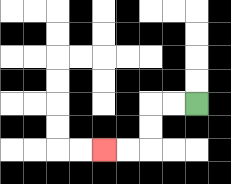{'start': '[8, 4]', 'end': '[4, 6]', 'path_directions': 'L,L,D,D,L,L', 'path_coordinates': '[[8, 4], [7, 4], [6, 4], [6, 5], [6, 6], [5, 6], [4, 6]]'}